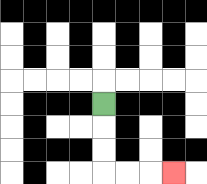{'start': '[4, 4]', 'end': '[7, 7]', 'path_directions': 'D,D,D,R,R,R', 'path_coordinates': '[[4, 4], [4, 5], [4, 6], [4, 7], [5, 7], [6, 7], [7, 7]]'}